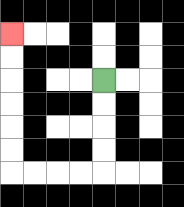{'start': '[4, 3]', 'end': '[0, 1]', 'path_directions': 'D,D,D,D,L,L,L,L,U,U,U,U,U,U', 'path_coordinates': '[[4, 3], [4, 4], [4, 5], [4, 6], [4, 7], [3, 7], [2, 7], [1, 7], [0, 7], [0, 6], [0, 5], [0, 4], [0, 3], [0, 2], [0, 1]]'}